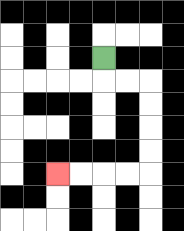{'start': '[4, 2]', 'end': '[2, 7]', 'path_directions': 'D,R,R,D,D,D,D,L,L,L,L', 'path_coordinates': '[[4, 2], [4, 3], [5, 3], [6, 3], [6, 4], [6, 5], [6, 6], [6, 7], [5, 7], [4, 7], [3, 7], [2, 7]]'}